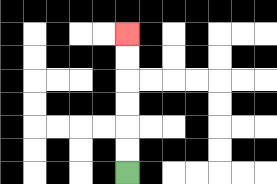{'start': '[5, 7]', 'end': '[5, 1]', 'path_directions': 'U,U,U,U,U,U', 'path_coordinates': '[[5, 7], [5, 6], [5, 5], [5, 4], [5, 3], [5, 2], [5, 1]]'}